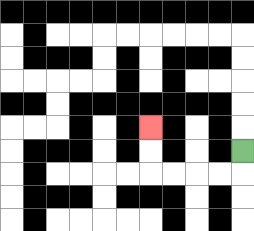{'start': '[10, 6]', 'end': '[6, 5]', 'path_directions': 'D,L,L,L,L,U,U', 'path_coordinates': '[[10, 6], [10, 7], [9, 7], [8, 7], [7, 7], [6, 7], [6, 6], [6, 5]]'}